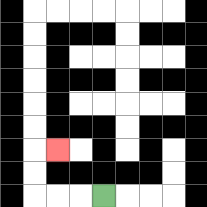{'start': '[4, 8]', 'end': '[2, 6]', 'path_directions': 'L,L,L,U,U,R', 'path_coordinates': '[[4, 8], [3, 8], [2, 8], [1, 8], [1, 7], [1, 6], [2, 6]]'}